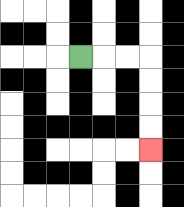{'start': '[3, 2]', 'end': '[6, 6]', 'path_directions': 'R,R,R,D,D,D,D', 'path_coordinates': '[[3, 2], [4, 2], [5, 2], [6, 2], [6, 3], [6, 4], [6, 5], [6, 6]]'}